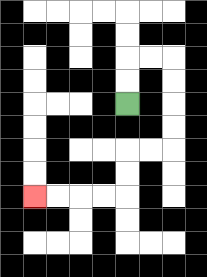{'start': '[5, 4]', 'end': '[1, 8]', 'path_directions': 'U,U,R,R,D,D,D,D,L,L,D,D,L,L,L,L', 'path_coordinates': '[[5, 4], [5, 3], [5, 2], [6, 2], [7, 2], [7, 3], [7, 4], [7, 5], [7, 6], [6, 6], [5, 6], [5, 7], [5, 8], [4, 8], [3, 8], [2, 8], [1, 8]]'}